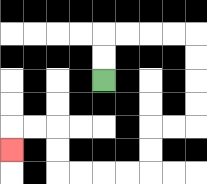{'start': '[4, 3]', 'end': '[0, 6]', 'path_directions': 'U,U,R,R,R,R,D,D,D,D,L,L,D,D,L,L,L,L,U,U,L,L,D', 'path_coordinates': '[[4, 3], [4, 2], [4, 1], [5, 1], [6, 1], [7, 1], [8, 1], [8, 2], [8, 3], [8, 4], [8, 5], [7, 5], [6, 5], [6, 6], [6, 7], [5, 7], [4, 7], [3, 7], [2, 7], [2, 6], [2, 5], [1, 5], [0, 5], [0, 6]]'}